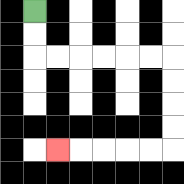{'start': '[1, 0]', 'end': '[2, 6]', 'path_directions': 'D,D,R,R,R,R,R,R,D,D,D,D,L,L,L,L,L', 'path_coordinates': '[[1, 0], [1, 1], [1, 2], [2, 2], [3, 2], [4, 2], [5, 2], [6, 2], [7, 2], [7, 3], [7, 4], [7, 5], [7, 6], [6, 6], [5, 6], [4, 6], [3, 6], [2, 6]]'}